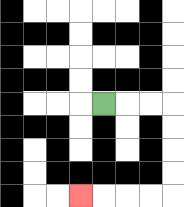{'start': '[4, 4]', 'end': '[3, 8]', 'path_directions': 'R,R,R,D,D,D,D,L,L,L,L', 'path_coordinates': '[[4, 4], [5, 4], [6, 4], [7, 4], [7, 5], [7, 6], [7, 7], [7, 8], [6, 8], [5, 8], [4, 8], [3, 8]]'}